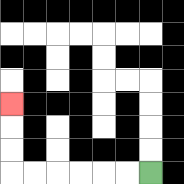{'start': '[6, 7]', 'end': '[0, 4]', 'path_directions': 'L,L,L,L,L,L,U,U,U', 'path_coordinates': '[[6, 7], [5, 7], [4, 7], [3, 7], [2, 7], [1, 7], [0, 7], [0, 6], [0, 5], [0, 4]]'}